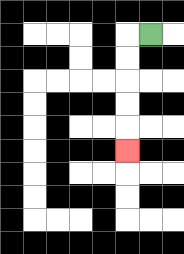{'start': '[6, 1]', 'end': '[5, 6]', 'path_directions': 'L,D,D,D,D,D', 'path_coordinates': '[[6, 1], [5, 1], [5, 2], [5, 3], [5, 4], [5, 5], [5, 6]]'}